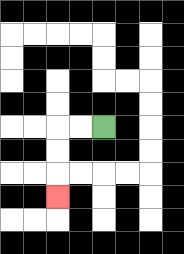{'start': '[4, 5]', 'end': '[2, 8]', 'path_directions': 'L,L,D,D,D', 'path_coordinates': '[[4, 5], [3, 5], [2, 5], [2, 6], [2, 7], [2, 8]]'}